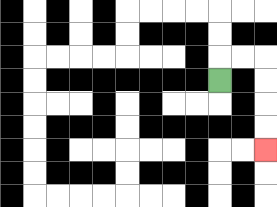{'start': '[9, 3]', 'end': '[11, 6]', 'path_directions': 'U,R,R,D,D,D,D', 'path_coordinates': '[[9, 3], [9, 2], [10, 2], [11, 2], [11, 3], [11, 4], [11, 5], [11, 6]]'}